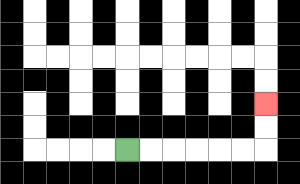{'start': '[5, 6]', 'end': '[11, 4]', 'path_directions': 'R,R,R,R,R,R,U,U', 'path_coordinates': '[[5, 6], [6, 6], [7, 6], [8, 6], [9, 6], [10, 6], [11, 6], [11, 5], [11, 4]]'}